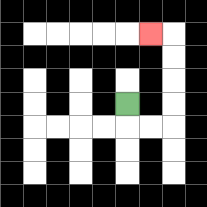{'start': '[5, 4]', 'end': '[6, 1]', 'path_directions': 'D,R,R,U,U,U,U,L', 'path_coordinates': '[[5, 4], [5, 5], [6, 5], [7, 5], [7, 4], [7, 3], [7, 2], [7, 1], [6, 1]]'}